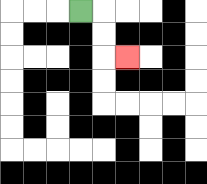{'start': '[3, 0]', 'end': '[5, 2]', 'path_directions': 'R,D,D,R', 'path_coordinates': '[[3, 0], [4, 0], [4, 1], [4, 2], [5, 2]]'}